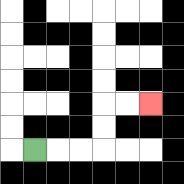{'start': '[1, 6]', 'end': '[6, 4]', 'path_directions': 'R,R,R,U,U,R,R', 'path_coordinates': '[[1, 6], [2, 6], [3, 6], [4, 6], [4, 5], [4, 4], [5, 4], [6, 4]]'}